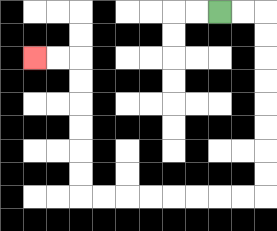{'start': '[9, 0]', 'end': '[1, 2]', 'path_directions': 'R,R,D,D,D,D,D,D,D,D,L,L,L,L,L,L,L,L,U,U,U,U,U,U,L,L', 'path_coordinates': '[[9, 0], [10, 0], [11, 0], [11, 1], [11, 2], [11, 3], [11, 4], [11, 5], [11, 6], [11, 7], [11, 8], [10, 8], [9, 8], [8, 8], [7, 8], [6, 8], [5, 8], [4, 8], [3, 8], [3, 7], [3, 6], [3, 5], [3, 4], [3, 3], [3, 2], [2, 2], [1, 2]]'}